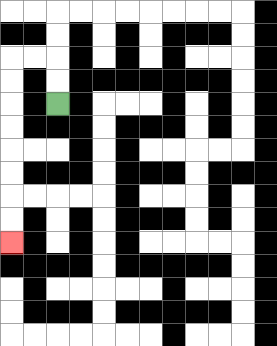{'start': '[2, 4]', 'end': '[0, 10]', 'path_directions': 'U,U,L,L,D,D,D,D,D,D,D,D', 'path_coordinates': '[[2, 4], [2, 3], [2, 2], [1, 2], [0, 2], [0, 3], [0, 4], [0, 5], [0, 6], [0, 7], [0, 8], [0, 9], [0, 10]]'}